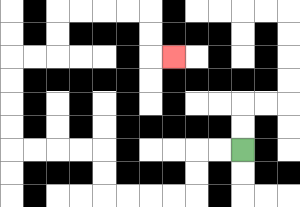{'start': '[10, 6]', 'end': '[7, 2]', 'path_directions': 'L,L,D,D,L,L,L,L,U,U,L,L,L,L,U,U,U,U,R,R,U,U,R,R,R,R,D,D,R', 'path_coordinates': '[[10, 6], [9, 6], [8, 6], [8, 7], [8, 8], [7, 8], [6, 8], [5, 8], [4, 8], [4, 7], [4, 6], [3, 6], [2, 6], [1, 6], [0, 6], [0, 5], [0, 4], [0, 3], [0, 2], [1, 2], [2, 2], [2, 1], [2, 0], [3, 0], [4, 0], [5, 0], [6, 0], [6, 1], [6, 2], [7, 2]]'}